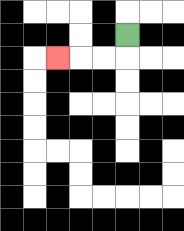{'start': '[5, 1]', 'end': '[2, 2]', 'path_directions': 'D,L,L,L', 'path_coordinates': '[[5, 1], [5, 2], [4, 2], [3, 2], [2, 2]]'}